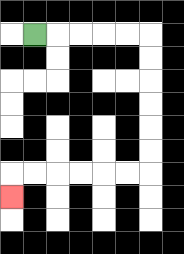{'start': '[1, 1]', 'end': '[0, 8]', 'path_directions': 'R,R,R,R,R,D,D,D,D,D,D,L,L,L,L,L,L,D', 'path_coordinates': '[[1, 1], [2, 1], [3, 1], [4, 1], [5, 1], [6, 1], [6, 2], [6, 3], [6, 4], [6, 5], [6, 6], [6, 7], [5, 7], [4, 7], [3, 7], [2, 7], [1, 7], [0, 7], [0, 8]]'}